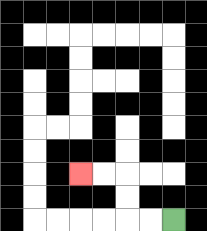{'start': '[7, 9]', 'end': '[3, 7]', 'path_directions': 'L,L,U,U,L,L', 'path_coordinates': '[[7, 9], [6, 9], [5, 9], [5, 8], [5, 7], [4, 7], [3, 7]]'}